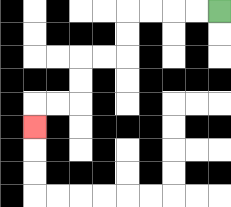{'start': '[9, 0]', 'end': '[1, 5]', 'path_directions': 'L,L,L,L,D,D,L,L,D,D,L,L,D', 'path_coordinates': '[[9, 0], [8, 0], [7, 0], [6, 0], [5, 0], [5, 1], [5, 2], [4, 2], [3, 2], [3, 3], [3, 4], [2, 4], [1, 4], [1, 5]]'}